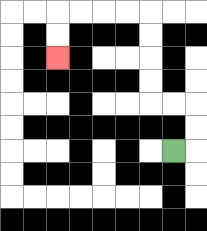{'start': '[7, 6]', 'end': '[2, 2]', 'path_directions': 'R,U,U,L,L,U,U,U,U,L,L,L,L,D,D', 'path_coordinates': '[[7, 6], [8, 6], [8, 5], [8, 4], [7, 4], [6, 4], [6, 3], [6, 2], [6, 1], [6, 0], [5, 0], [4, 0], [3, 0], [2, 0], [2, 1], [2, 2]]'}